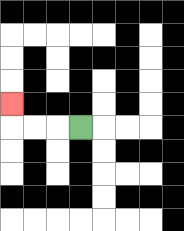{'start': '[3, 5]', 'end': '[0, 4]', 'path_directions': 'L,L,L,U', 'path_coordinates': '[[3, 5], [2, 5], [1, 5], [0, 5], [0, 4]]'}